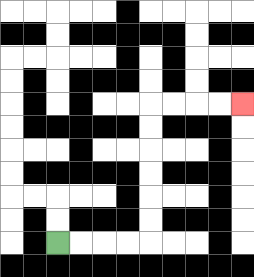{'start': '[2, 10]', 'end': '[10, 4]', 'path_directions': 'R,R,R,R,U,U,U,U,U,U,R,R,R,R', 'path_coordinates': '[[2, 10], [3, 10], [4, 10], [5, 10], [6, 10], [6, 9], [6, 8], [6, 7], [6, 6], [6, 5], [6, 4], [7, 4], [8, 4], [9, 4], [10, 4]]'}